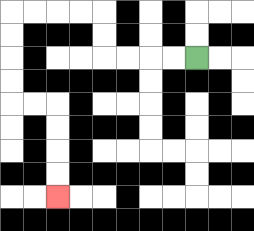{'start': '[8, 2]', 'end': '[2, 8]', 'path_directions': 'L,L,L,L,U,U,L,L,L,L,D,D,D,D,R,R,D,D,D,D', 'path_coordinates': '[[8, 2], [7, 2], [6, 2], [5, 2], [4, 2], [4, 1], [4, 0], [3, 0], [2, 0], [1, 0], [0, 0], [0, 1], [0, 2], [0, 3], [0, 4], [1, 4], [2, 4], [2, 5], [2, 6], [2, 7], [2, 8]]'}